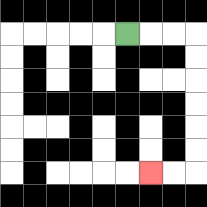{'start': '[5, 1]', 'end': '[6, 7]', 'path_directions': 'R,R,R,D,D,D,D,D,D,L,L', 'path_coordinates': '[[5, 1], [6, 1], [7, 1], [8, 1], [8, 2], [8, 3], [8, 4], [8, 5], [8, 6], [8, 7], [7, 7], [6, 7]]'}